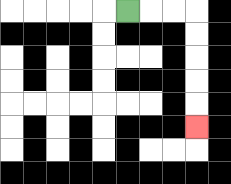{'start': '[5, 0]', 'end': '[8, 5]', 'path_directions': 'R,R,R,D,D,D,D,D', 'path_coordinates': '[[5, 0], [6, 0], [7, 0], [8, 0], [8, 1], [8, 2], [8, 3], [8, 4], [8, 5]]'}